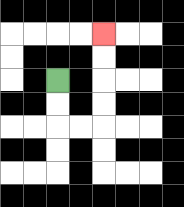{'start': '[2, 3]', 'end': '[4, 1]', 'path_directions': 'D,D,R,R,U,U,U,U', 'path_coordinates': '[[2, 3], [2, 4], [2, 5], [3, 5], [4, 5], [4, 4], [4, 3], [4, 2], [4, 1]]'}